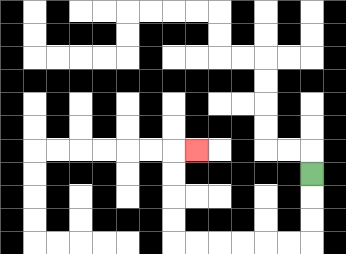{'start': '[13, 7]', 'end': '[8, 6]', 'path_directions': 'D,D,D,L,L,L,L,L,L,U,U,U,U,R', 'path_coordinates': '[[13, 7], [13, 8], [13, 9], [13, 10], [12, 10], [11, 10], [10, 10], [9, 10], [8, 10], [7, 10], [7, 9], [7, 8], [7, 7], [7, 6], [8, 6]]'}